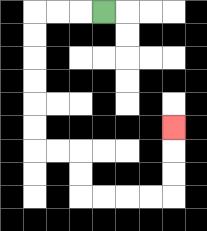{'start': '[4, 0]', 'end': '[7, 5]', 'path_directions': 'L,L,L,D,D,D,D,D,D,R,R,D,D,R,R,R,R,U,U,U', 'path_coordinates': '[[4, 0], [3, 0], [2, 0], [1, 0], [1, 1], [1, 2], [1, 3], [1, 4], [1, 5], [1, 6], [2, 6], [3, 6], [3, 7], [3, 8], [4, 8], [5, 8], [6, 8], [7, 8], [7, 7], [7, 6], [7, 5]]'}